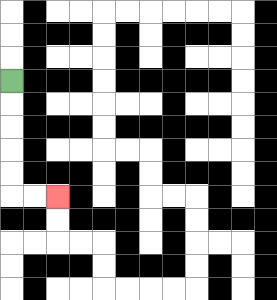{'start': '[0, 3]', 'end': '[2, 8]', 'path_directions': 'D,D,D,D,D,R,R', 'path_coordinates': '[[0, 3], [0, 4], [0, 5], [0, 6], [0, 7], [0, 8], [1, 8], [2, 8]]'}